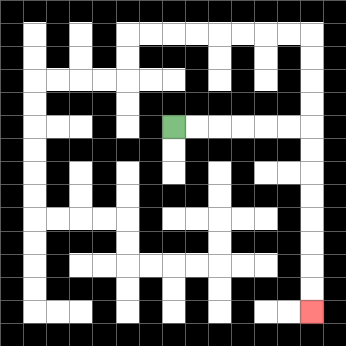{'start': '[7, 5]', 'end': '[13, 13]', 'path_directions': 'R,R,R,R,R,R,D,D,D,D,D,D,D,D', 'path_coordinates': '[[7, 5], [8, 5], [9, 5], [10, 5], [11, 5], [12, 5], [13, 5], [13, 6], [13, 7], [13, 8], [13, 9], [13, 10], [13, 11], [13, 12], [13, 13]]'}